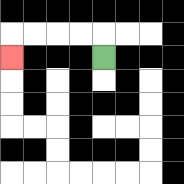{'start': '[4, 2]', 'end': '[0, 2]', 'path_directions': 'U,L,L,L,L,D', 'path_coordinates': '[[4, 2], [4, 1], [3, 1], [2, 1], [1, 1], [0, 1], [0, 2]]'}